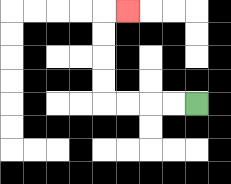{'start': '[8, 4]', 'end': '[5, 0]', 'path_directions': 'L,L,L,L,U,U,U,U,R', 'path_coordinates': '[[8, 4], [7, 4], [6, 4], [5, 4], [4, 4], [4, 3], [4, 2], [4, 1], [4, 0], [5, 0]]'}